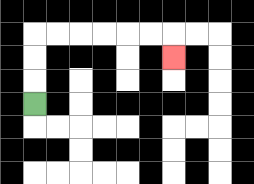{'start': '[1, 4]', 'end': '[7, 2]', 'path_directions': 'U,U,U,R,R,R,R,R,R,D', 'path_coordinates': '[[1, 4], [1, 3], [1, 2], [1, 1], [2, 1], [3, 1], [4, 1], [5, 1], [6, 1], [7, 1], [7, 2]]'}